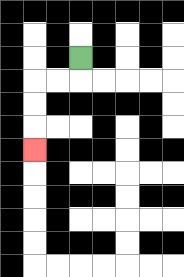{'start': '[3, 2]', 'end': '[1, 6]', 'path_directions': 'D,L,L,D,D,D', 'path_coordinates': '[[3, 2], [3, 3], [2, 3], [1, 3], [1, 4], [1, 5], [1, 6]]'}